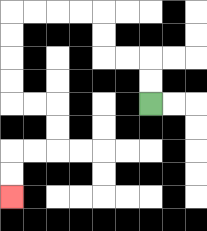{'start': '[6, 4]', 'end': '[0, 8]', 'path_directions': 'U,U,L,L,U,U,L,L,L,L,D,D,D,D,R,R,D,D,L,L,D,D', 'path_coordinates': '[[6, 4], [6, 3], [6, 2], [5, 2], [4, 2], [4, 1], [4, 0], [3, 0], [2, 0], [1, 0], [0, 0], [0, 1], [0, 2], [0, 3], [0, 4], [1, 4], [2, 4], [2, 5], [2, 6], [1, 6], [0, 6], [0, 7], [0, 8]]'}